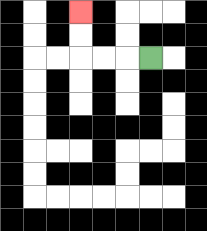{'start': '[6, 2]', 'end': '[3, 0]', 'path_directions': 'L,L,L,U,U', 'path_coordinates': '[[6, 2], [5, 2], [4, 2], [3, 2], [3, 1], [3, 0]]'}